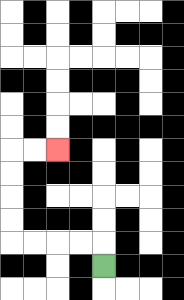{'start': '[4, 11]', 'end': '[2, 6]', 'path_directions': 'U,L,L,L,L,U,U,U,U,R,R', 'path_coordinates': '[[4, 11], [4, 10], [3, 10], [2, 10], [1, 10], [0, 10], [0, 9], [0, 8], [0, 7], [0, 6], [1, 6], [2, 6]]'}